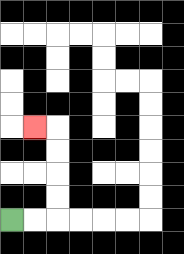{'start': '[0, 9]', 'end': '[1, 5]', 'path_directions': 'R,R,U,U,U,U,L', 'path_coordinates': '[[0, 9], [1, 9], [2, 9], [2, 8], [2, 7], [2, 6], [2, 5], [1, 5]]'}